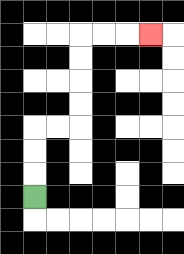{'start': '[1, 8]', 'end': '[6, 1]', 'path_directions': 'U,U,U,R,R,U,U,U,U,R,R,R', 'path_coordinates': '[[1, 8], [1, 7], [1, 6], [1, 5], [2, 5], [3, 5], [3, 4], [3, 3], [3, 2], [3, 1], [4, 1], [5, 1], [6, 1]]'}